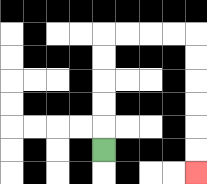{'start': '[4, 6]', 'end': '[8, 7]', 'path_directions': 'U,U,U,U,U,R,R,R,R,D,D,D,D,D,D', 'path_coordinates': '[[4, 6], [4, 5], [4, 4], [4, 3], [4, 2], [4, 1], [5, 1], [6, 1], [7, 1], [8, 1], [8, 2], [8, 3], [8, 4], [8, 5], [8, 6], [8, 7]]'}